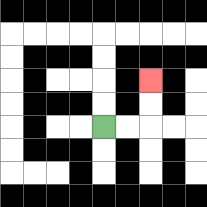{'start': '[4, 5]', 'end': '[6, 3]', 'path_directions': 'R,R,U,U', 'path_coordinates': '[[4, 5], [5, 5], [6, 5], [6, 4], [6, 3]]'}